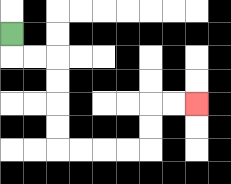{'start': '[0, 1]', 'end': '[8, 4]', 'path_directions': 'D,R,R,D,D,D,D,R,R,R,R,U,U,R,R', 'path_coordinates': '[[0, 1], [0, 2], [1, 2], [2, 2], [2, 3], [2, 4], [2, 5], [2, 6], [3, 6], [4, 6], [5, 6], [6, 6], [6, 5], [6, 4], [7, 4], [8, 4]]'}